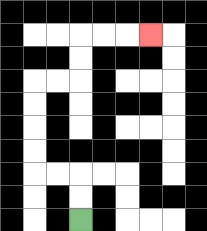{'start': '[3, 9]', 'end': '[6, 1]', 'path_directions': 'U,U,L,L,U,U,U,U,R,R,U,U,R,R,R', 'path_coordinates': '[[3, 9], [3, 8], [3, 7], [2, 7], [1, 7], [1, 6], [1, 5], [1, 4], [1, 3], [2, 3], [3, 3], [3, 2], [3, 1], [4, 1], [5, 1], [6, 1]]'}